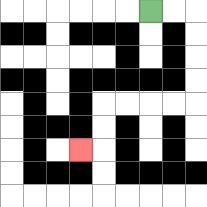{'start': '[6, 0]', 'end': '[3, 6]', 'path_directions': 'R,R,D,D,D,D,L,L,L,L,D,D,L', 'path_coordinates': '[[6, 0], [7, 0], [8, 0], [8, 1], [8, 2], [8, 3], [8, 4], [7, 4], [6, 4], [5, 4], [4, 4], [4, 5], [4, 6], [3, 6]]'}